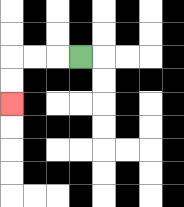{'start': '[3, 2]', 'end': '[0, 4]', 'path_directions': 'L,L,L,D,D', 'path_coordinates': '[[3, 2], [2, 2], [1, 2], [0, 2], [0, 3], [0, 4]]'}